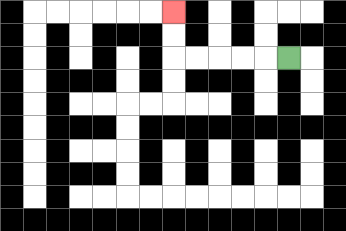{'start': '[12, 2]', 'end': '[7, 0]', 'path_directions': 'L,L,L,L,L,U,U', 'path_coordinates': '[[12, 2], [11, 2], [10, 2], [9, 2], [8, 2], [7, 2], [7, 1], [7, 0]]'}